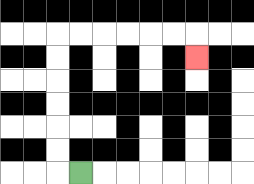{'start': '[3, 7]', 'end': '[8, 2]', 'path_directions': 'L,U,U,U,U,U,U,R,R,R,R,R,R,D', 'path_coordinates': '[[3, 7], [2, 7], [2, 6], [2, 5], [2, 4], [2, 3], [2, 2], [2, 1], [3, 1], [4, 1], [5, 1], [6, 1], [7, 1], [8, 1], [8, 2]]'}